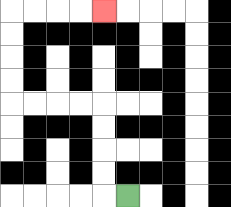{'start': '[5, 8]', 'end': '[4, 0]', 'path_directions': 'L,U,U,U,U,L,L,L,L,U,U,U,U,R,R,R,R', 'path_coordinates': '[[5, 8], [4, 8], [4, 7], [4, 6], [4, 5], [4, 4], [3, 4], [2, 4], [1, 4], [0, 4], [0, 3], [0, 2], [0, 1], [0, 0], [1, 0], [2, 0], [3, 0], [4, 0]]'}